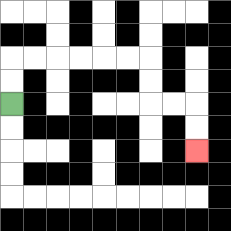{'start': '[0, 4]', 'end': '[8, 6]', 'path_directions': 'U,U,R,R,R,R,R,R,D,D,R,R,D,D', 'path_coordinates': '[[0, 4], [0, 3], [0, 2], [1, 2], [2, 2], [3, 2], [4, 2], [5, 2], [6, 2], [6, 3], [6, 4], [7, 4], [8, 4], [8, 5], [8, 6]]'}